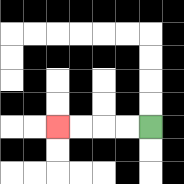{'start': '[6, 5]', 'end': '[2, 5]', 'path_directions': 'L,L,L,L', 'path_coordinates': '[[6, 5], [5, 5], [4, 5], [3, 5], [2, 5]]'}